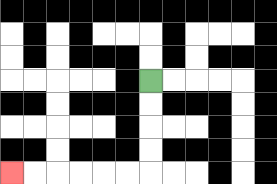{'start': '[6, 3]', 'end': '[0, 7]', 'path_directions': 'D,D,D,D,L,L,L,L,L,L', 'path_coordinates': '[[6, 3], [6, 4], [6, 5], [6, 6], [6, 7], [5, 7], [4, 7], [3, 7], [2, 7], [1, 7], [0, 7]]'}